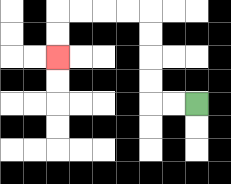{'start': '[8, 4]', 'end': '[2, 2]', 'path_directions': 'L,L,U,U,U,U,L,L,L,L,D,D', 'path_coordinates': '[[8, 4], [7, 4], [6, 4], [6, 3], [6, 2], [6, 1], [6, 0], [5, 0], [4, 0], [3, 0], [2, 0], [2, 1], [2, 2]]'}